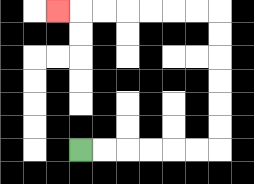{'start': '[3, 6]', 'end': '[2, 0]', 'path_directions': 'R,R,R,R,R,R,U,U,U,U,U,U,L,L,L,L,L,L,L', 'path_coordinates': '[[3, 6], [4, 6], [5, 6], [6, 6], [7, 6], [8, 6], [9, 6], [9, 5], [9, 4], [9, 3], [9, 2], [9, 1], [9, 0], [8, 0], [7, 0], [6, 0], [5, 0], [4, 0], [3, 0], [2, 0]]'}